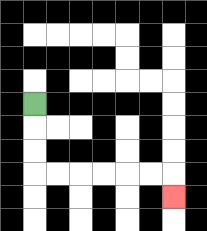{'start': '[1, 4]', 'end': '[7, 8]', 'path_directions': 'D,D,D,R,R,R,R,R,R,D', 'path_coordinates': '[[1, 4], [1, 5], [1, 6], [1, 7], [2, 7], [3, 7], [4, 7], [5, 7], [6, 7], [7, 7], [7, 8]]'}